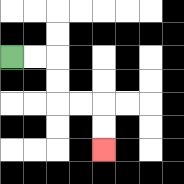{'start': '[0, 2]', 'end': '[4, 6]', 'path_directions': 'R,R,D,D,R,R,D,D', 'path_coordinates': '[[0, 2], [1, 2], [2, 2], [2, 3], [2, 4], [3, 4], [4, 4], [4, 5], [4, 6]]'}